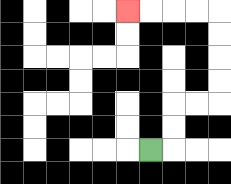{'start': '[6, 6]', 'end': '[5, 0]', 'path_directions': 'R,U,U,R,R,U,U,U,U,L,L,L,L', 'path_coordinates': '[[6, 6], [7, 6], [7, 5], [7, 4], [8, 4], [9, 4], [9, 3], [9, 2], [9, 1], [9, 0], [8, 0], [7, 0], [6, 0], [5, 0]]'}